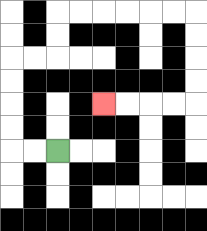{'start': '[2, 6]', 'end': '[4, 4]', 'path_directions': 'L,L,U,U,U,U,R,R,U,U,R,R,R,R,R,R,D,D,D,D,L,L,L,L', 'path_coordinates': '[[2, 6], [1, 6], [0, 6], [0, 5], [0, 4], [0, 3], [0, 2], [1, 2], [2, 2], [2, 1], [2, 0], [3, 0], [4, 0], [5, 0], [6, 0], [7, 0], [8, 0], [8, 1], [8, 2], [8, 3], [8, 4], [7, 4], [6, 4], [5, 4], [4, 4]]'}